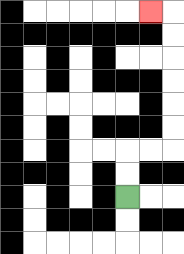{'start': '[5, 8]', 'end': '[6, 0]', 'path_directions': 'U,U,R,R,U,U,U,U,U,U,L', 'path_coordinates': '[[5, 8], [5, 7], [5, 6], [6, 6], [7, 6], [7, 5], [7, 4], [7, 3], [7, 2], [7, 1], [7, 0], [6, 0]]'}